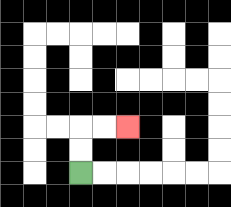{'start': '[3, 7]', 'end': '[5, 5]', 'path_directions': 'U,U,R,R', 'path_coordinates': '[[3, 7], [3, 6], [3, 5], [4, 5], [5, 5]]'}